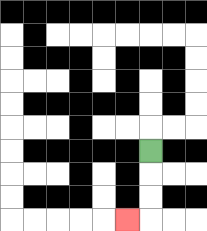{'start': '[6, 6]', 'end': '[5, 9]', 'path_directions': 'D,D,D,L', 'path_coordinates': '[[6, 6], [6, 7], [6, 8], [6, 9], [5, 9]]'}